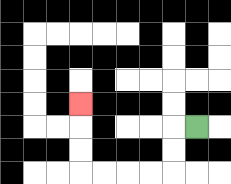{'start': '[8, 5]', 'end': '[3, 4]', 'path_directions': 'L,D,D,L,L,L,L,U,U,U', 'path_coordinates': '[[8, 5], [7, 5], [7, 6], [7, 7], [6, 7], [5, 7], [4, 7], [3, 7], [3, 6], [3, 5], [3, 4]]'}